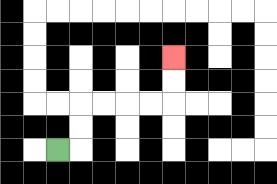{'start': '[2, 6]', 'end': '[7, 2]', 'path_directions': 'R,U,U,R,R,R,R,U,U', 'path_coordinates': '[[2, 6], [3, 6], [3, 5], [3, 4], [4, 4], [5, 4], [6, 4], [7, 4], [7, 3], [7, 2]]'}